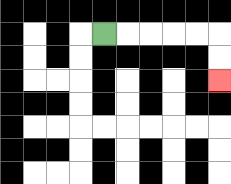{'start': '[4, 1]', 'end': '[9, 3]', 'path_directions': 'R,R,R,R,R,D,D', 'path_coordinates': '[[4, 1], [5, 1], [6, 1], [7, 1], [8, 1], [9, 1], [9, 2], [9, 3]]'}